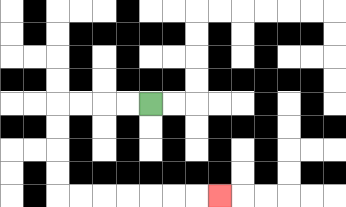{'start': '[6, 4]', 'end': '[9, 8]', 'path_directions': 'L,L,L,L,D,D,D,D,R,R,R,R,R,R,R', 'path_coordinates': '[[6, 4], [5, 4], [4, 4], [3, 4], [2, 4], [2, 5], [2, 6], [2, 7], [2, 8], [3, 8], [4, 8], [5, 8], [6, 8], [7, 8], [8, 8], [9, 8]]'}